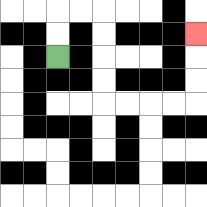{'start': '[2, 2]', 'end': '[8, 1]', 'path_directions': 'U,U,R,R,D,D,D,D,R,R,R,R,U,U,U', 'path_coordinates': '[[2, 2], [2, 1], [2, 0], [3, 0], [4, 0], [4, 1], [4, 2], [4, 3], [4, 4], [5, 4], [6, 4], [7, 4], [8, 4], [8, 3], [8, 2], [8, 1]]'}